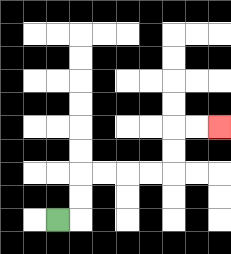{'start': '[2, 9]', 'end': '[9, 5]', 'path_directions': 'R,U,U,R,R,R,R,U,U,R,R', 'path_coordinates': '[[2, 9], [3, 9], [3, 8], [3, 7], [4, 7], [5, 7], [6, 7], [7, 7], [7, 6], [7, 5], [8, 5], [9, 5]]'}